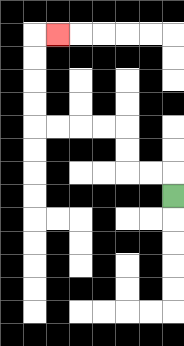{'start': '[7, 8]', 'end': '[2, 1]', 'path_directions': 'U,L,L,U,U,L,L,L,L,U,U,U,U,R', 'path_coordinates': '[[7, 8], [7, 7], [6, 7], [5, 7], [5, 6], [5, 5], [4, 5], [3, 5], [2, 5], [1, 5], [1, 4], [1, 3], [1, 2], [1, 1], [2, 1]]'}